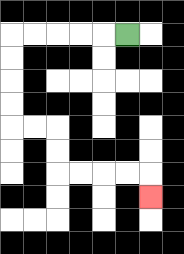{'start': '[5, 1]', 'end': '[6, 8]', 'path_directions': 'L,L,L,L,L,D,D,D,D,R,R,D,D,R,R,R,R,D', 'path_coordinates': '[[5, 1], [4, 1], [3, 1], [2, 1], [1, 1], [0, 1], [0, 2], [0, 3], [0, 4], [0, 5], [1, 5], [2, 5], [2, 6], [2, 7], [3, 7], [4, 7], [5, 7], [6, 7], [6, 8]]'}